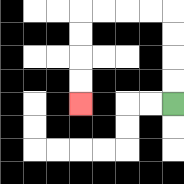{'start': '[7, 4]', 'end': '[3, 4]', 'path_directions': 'U,U,U,U,L,L,L,L,D,D,D,D', 'path_coordinates': '[[7, 4], [7, 3], [7, 2], [7, 1], [7, 0], [6, 0], [5, 0], [4, 0], [3, 0], [3, 1], [3, 2], [3, 3], [3, 4]]'}